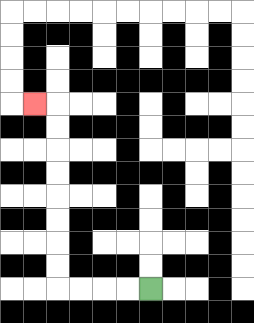{'start': '[6, 12]', 'end': '[1, 4]', 'path_directions': 'L,L,L,L,U,U,U,U,U,U,U,U,L', 'path_coordinates': '[[6, 12], [5, 12], [4, 12], [3, 12], [2, 12], [2, 11], [2, 10], [2, 9], [2, 8], [2, 7], [2, 6], [2, 5], [2, 4], [1, 4]]'}